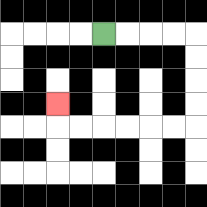{'start': '[4, 1]', 'end': '[2, 4]', 'path_directions': 'R,R,R,R,D,D,D,D,L,L,L,L,L,L,U', 'path_coordinates': '[[4, 1], [5, 1], [6, 1], [7, 1], [8, 1], [8, 2], [8, 3], [8, 4], [8, 5], [7, 5], [6, 5], [5, 5], [4, 5], [3, 5], [2, 5], [2, 4]]'}